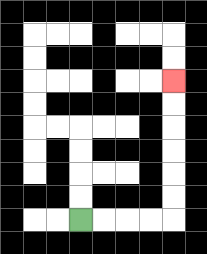{'start': '[3, 9]', 'end': '[7, 3]', 'path_directions': 'R,R,R,R,U,U,U,U,U,U', 'path_coordinates': '[[3, 9], [4, 9], [5, 9], [6, 9], [7, 9], [7, 8], [7, 7], [7, 6], [7, 5], [7, 4], [7, 3]]'}